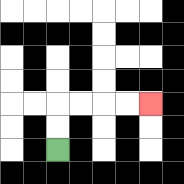{'start': '[2, 6]', 'end': '[6, 4]', 'path_directions': 'U,U,R,R,R,R', 'path_coordinates': '[[2, 6], [2, 5], [2, 4], [3, 4], [4, 4], [5, 4], [6, 4]]'}